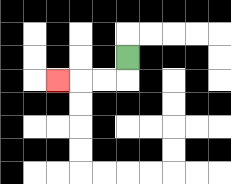{'start': '[5, 2]', 'end': '[2, 3]', 'path_directions': 'D,L,L,L', 'path_coordinates': '[[5, 2], [5, 3], [4, 3], [3, 3], [2, 3]]'}